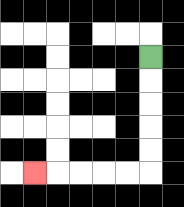{'start': '[6, 2]', 'end': '[1, 7]', 'path_directions': 'D,D,D,D,D,L,L,L,L,L', 'path_coordinates': '[[6, 2], [6, 3], [6, 4], [6, 5], [6, 6], [6, 7], [5, 7], [4, 7], [3, 7], [2, 7], [1, 7]]'}